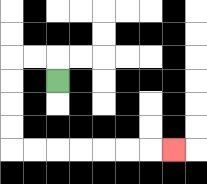{'start': '[2, 3]', 'end': '[7, 6]', 'path_directions': 'U,L,L,D,D,D,D,R,R,R,R,R,R,R', 'path_coordinates': '[[2, 3], [2, 2], [1, 2], [0, 2], [0, 3], [0, 4], [0, 5], [0, 6], [1, 6], [2, 6], [3, 6], [4, 6], [5, 6], [6, 6], [7, 6]]'}